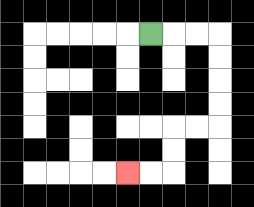{'start': '[6, 1]', 'end': '[5, 7]', 'path_directions': 'R,R,R,D,D,D,D,L,L,D,D,L,L', 'path_coordinates': '[[6, 1], [7, 1], [8, 1], [9, 1], [9, 2], [9, 3], [9, 4], [9, 5], [8, 5], [7, 5], [7, 6], [7, 7], [6, 7], [5, 7]]'}